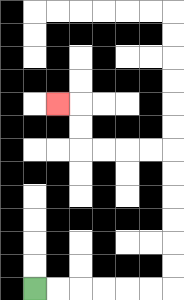{'start': '[1, 12]', 'end': '[2, 4]', 'path_directions': 'R,R,R,R,R,R,U,U,U,U,U,U,L,L,L,L,U,U,L', 'path_coordinates': '[[1, 12], [2, 12], [3, 12], [4, 12], [5, 12], [6, 12], [7, 12], [7, 11], [7, 10], [7, 9], [7, 8], [7, 7], [7, 6], [6, 6], [5, 6], [4, 6], [3, 6], [3, 5], [3, 4], [2, 4]]'}